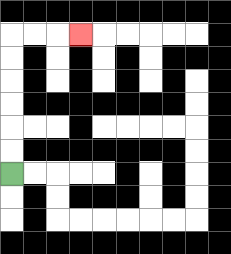{'start': '[0, 7]', 'end': '[3, 1]', 'path_directions': 'U,U,U,U,U,U,R,R,R', 'path_coordinates': '[[0, 7], [0, 6], [0, 5], [0, 4], [0, 3], [0, 2], [0, 1], [1, 1], [2, 1], [3, 1]]'}